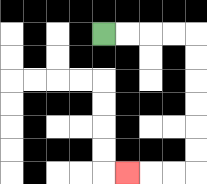{'start': '[4, 1]', 'end': '[5, 7]', 'path_directions': 'R,R,R,R,D,D,D,D,D,D,L,L,L', 'path_coordinates': '[[4, 1], [5, 1], [6, 1], [7, 1], [8, 1], [8, 2], [8, 3], [8, 4], [8, 5], [8, 6], [8, 7], [7, 7], [6, 7], [5, 7]]'}